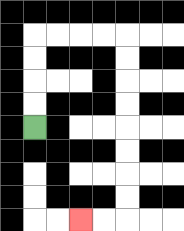{'start': '[1, 5]', 'end': '[3, 9]', 'path_directions': 'U,U,U,U,R,R,R,R,D,D,D,D,D,D,D,D,L,L', 'path_coordinates': '[[1, 5], [1, 4], [1, 3], [1, 2], [1, 1], [2, 1], [3, 1], [4, 1], [5, 1], [5, 2], [5, 3], [5, 4], [5, 5], [5, 6], [5, 7], [5, 8], [5, 9], [4, 9], [3, 9]]'}